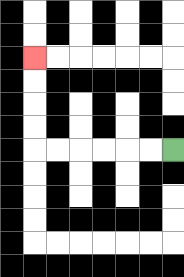{'start': '[7, 6]', 'end': '[1, 2]', 'path_directions': 'L,L,L,L,L,L,U,U,U,U', 'path_coordinates': '[[7, 6], [6, 6], [5, 6], [4, 6], [3, 6], [2, 6], [1, 6], [1, 5], [1, 4], [1, 3], [1, 2]]'}